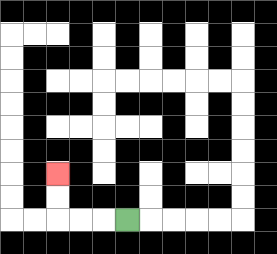{'start': '[5, 9]', 'end': '[2, 7]', 'path_directions': 'L,L,L,U,U', 'path_coordinates': '[[5, 9], [4, 9], [3, 9], [2, 9], [2, 8], [2, 7]]'}